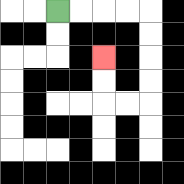{'start': '[2, 0]', 'end': '[4, 2]', 'path_directions': 'R,R,R,R,D,D,D,D,L,L,U,U', 'path_coordinates': '[[2, 0], [3, 0], [4, 0], [5, 0], [6, 0], [6, 1], [6, 2], [6, 3], [6, 4], [5, 4], [4, 4], [4, 3], [4, 2]]'}